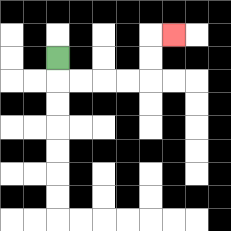{'start': '[2, 2]', 'end': '[7, 1]', 'path_directions': 'D,R,R,R,R,U,U,R', 'path_coordinates': '[[2, 2], [2, 3], [3, 3], [4, 3], [5, 3], [6, 3], [6, 2], [6, 1], [7, 1]]'}